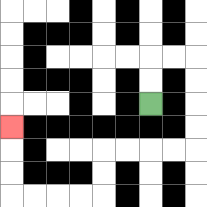{'start': '[6, 4]', 'end': '[0, 5]', 'path_directions': 'U,U,R,R,D,D,D,D,L,L,L,L,D,D,L,L,L,L,U,U,U', 'path_coordinates': '[[6, 4], [6, 3], [6, 2], [7, 2], [8, 2], [8, 3], [8, 4], [8, 5], [8, 6], [7, 6], [6, 6], [5, 6], [4, 6], [4, 7], [4, 8], [3, 8], [2, 8], [1, 8], [0, 8], [0, 7], [0, 6], [0, 5]]'}